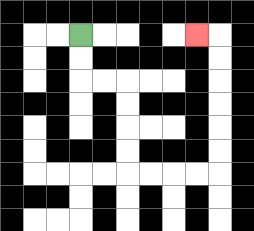{'start': '[3, 1]', 'end': '[8, 1]', 'path_directions': 'D,D,R,R,D,D,D,D,R,R,R,R,U,U,U,U,U,U,L', 'path_coordinates': '[[3, 1], [3, 2], [3, 3], [4, 3], [5, 3], [5, 4], [5, 5], [5, 6], [5, 7], [6, 7], [7, 7], [8, 7], [9, 7], [9, 6], [9, 5], [9, 4], [9, 3], [9, 2], [9, 1], [8, 1]]'}